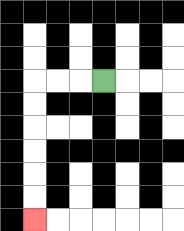{'start': '[4, 3]', 'end': '[1, 9]', 'path_directions': 'L,L,L,D,D,D,D,D,D', 'path_coordinates': '[[4, 3], [3, 3], [2, 3], [1, 3], [1, 4], [1, 5], [1, 6], [1, 7], [1, 8], [1, 9]]'}